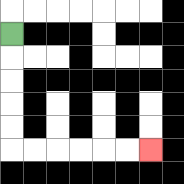{'start': '[0, 1]', 'end': '[6, 6]', 'path_directions': 'D,D,D,D,D,R,R,R,R,R,R', 'path_coordinates': '[[0, 1], [0, 2], [0, 3], [0, 4], [0, 5], [0, 6], [1, 6], [2, 6], [3, 6], [4, 6], [5, 6], [6, 6]]'}